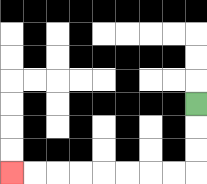{'start': '[8, 4]', 'end': '[0, 7]', 'path_directions': 'D,D,D,L,L,L,L,L,L,L,L', 'path_coordinates': '[[8, 4], [8, 5], [8, 6], [8, 7], [7, 7], [6, 7], [5, 7], [4, 7], [3, 7], [2, 7], [1, 7], [0, 7]]'}